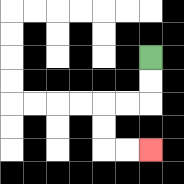{'start': '[6, 2]', 'end': '[6, 6]', 'path_directions': 'D,D,L,L,D,D,R,R', 'path_coordinates': '[[6, 2], [6, 3], [6, 4], [5, 4], [4, 4], [4, 5], [4, 6], [5, 6], [6, 6]]'}